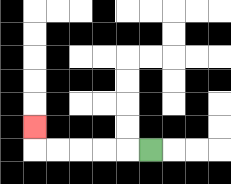{'start': '[6, 6]', 'end': '[1, 5]', 'path_directions': 'L,L,L,L,L,U', 'path_coordinates': '[[6, 6], [5, 6], [4, 6], [3, 6], [2, 6], [1, 6], [1, 5]]'}